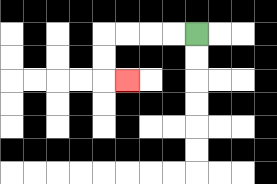{'start': '[8, 1]', 'end': '[5, 3]', 'path_directions': 'L,L,L,L,D,D,R', 'path_coordinates': '[[8, 1], [7, 1], [6, 1], [5, 1], [4, 1], [4, 2], [4, 3], [5, 3]]'}